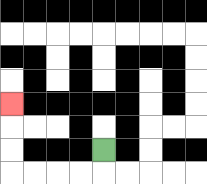{'start': '[4, 6]', 'end': '[0, 4]', 'path_directions': 'D,L,L,L,L,U,U,U', 'path_coordinates': '[[4, 6], [4, 7], [3, 7], [2, 7], [1, 7], [0, 7], [0, 6], [0, 5], [0, 4]]'}